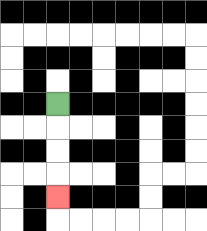{'start': '[2, 4]', 'end': '[2, 8]', 'path_directions': 'D,D,D,D', 'path_coordinates': '[[2, 4], [2, 5], [2, 6], [2, 7], [2, 8]]'}